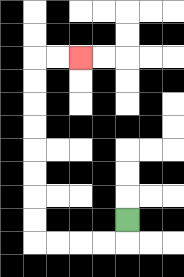{'start': '[5, 9]', 'end': '[3, 2]', 'path_directions': 'D,L,L,L,L,U,U,U,U,U,U,U,U,R,R', 'path_coordinates': '[[5, 9], [5, 10], [4, 10], [3, 10], [2, 10], [1, 10], [1, 9], [1, 8], [1, 7], [1, 6], [1, 5], [1, 4], [1, 3], [1, 2], [2, 2], [3, 2]]'}